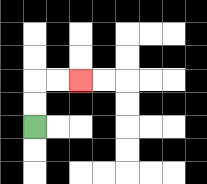{'start': '[1, 5]', 'end': '[3, 3]', 'path_directions': 'U,U,R,R', 'path_coordinates': '[[1, 5], [1, 4], [1, 3], [2, 3], [3, 3]]'}